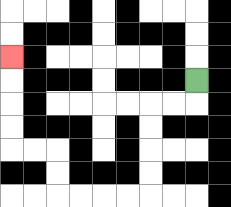{'start': '[8, 3]', 'end': '[0, 2]', 'path_directions': 'D,L,L,D,D,D,D,L,L,L,L,U,U,L,L,U,U,U,U', 'path_coordinates': '[[8, 3], [8, 4], [7, 4], [6, 4], [6, 5], [6, 6], [6, 7], [6, 8], [5, 8], [4, 8], [3, 8], [2, 8], [2, 7], [2, 6], [1, 6], [0, 6], [0, 5], [0, 4], [0, 3], [0, 2]]'}